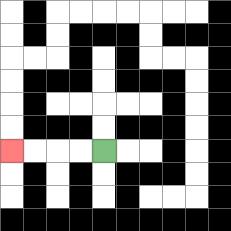{'start': '[4, 6]', 'end': '[0, 6]', 'path_directions': 'L,L,L,L', 'path_coordinates': '[[4, 6], [3, 6], [2, 6], [1, 6], [0, 6]]'}